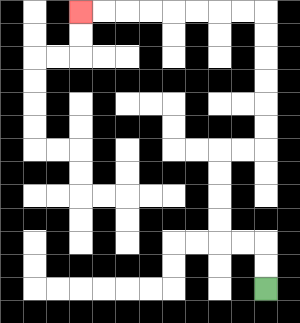{'start': '[11, 12]', 'end': '[3, 0]', 'path_directions': 'U,U,L,L,U,U,U,U,R,R,U,U,U,U,U,U,L,L,L,L,L,L,L,L', 'path_coordinates': '[[11, 12], [11, 11], [11, 10], [10, 10], [9, 10], [9, 9], [9, 8], [9, 7], [9, 6], [10, 6], [11, 6], [11, 5], [11, 4], [11, 3], [11, 2], [11, 1], [11, 0], [10, 0], [9, 0], [8, 0], [7, 0], [6, 0], [5, 0], [4, 0], [3, 0]]'}